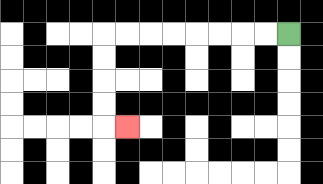{'start': '[12, 1]', 'end': '[5, 5]', 'path_directions': 'L,L,L,L,L,L,L,L,D,D,D,D,R', 'path_coordinates': '[[12, 1], [11, 1], [10, 1], [9, 1], [8, 1], [7, 1], [6, 1], [5, 1], [4, 1], [4, 2], [4, 3], [4, 4], [4, 5], [5, 5]]'}